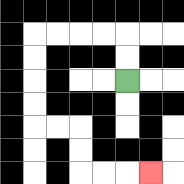{'start': '[5, 3]', 'end': '[6, 7]', 'path_directions': 'U,U,L,L,L,L,D,D,D,D,R,R,D,D,R,R,R', 'path_coordinates': '[[5, 3], [5, 2], [5, 1], [4, 1], [3, 1], [2, 1], [1, 1], [1, 2], [1, 3], [1, 4], [1, 5], [2, 5], [3, 5], [3, 6], [3, 7], [4, 7], [5, 7], [6, 7]]'}